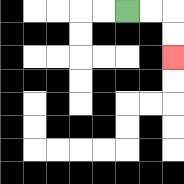{'start': '[5, 0]', 'end': '[7, 2]', 'path_directions': 'R,R,D,D', 'path_coordinates': '[[5, 0], [6, 0], [7, 0], [7, 1], [7, 2]]'}